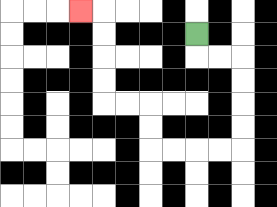{'start': '[8, 1]', 'end': '[3, 0]', 'path_directions': 'D,R,R,D,D,D,D,L,L,L,L,U,U,L,L,U,U,U,U,L', 'path_coordinates': '[[8, 1], [8, 2], [9, 2], [10, 2], [10, 3], [10, 4], [10, 5], [10, 6], [9, 6], [8, 6], [7, 6], [6, 6], [6, 5], [6, 4], [5, 4], [4, 4], [4, 3], [4, 2], [4, 1], [4, 0], [3, 0]]'}